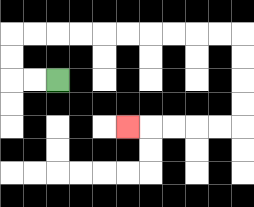{'start': '[2, 3]', 'end': '[5, 5]', 'path_directions': 'L,L,U,U,R,R,R,R,R,R,R,R,R,R,D,D,D,D,L,L,L,L,L', 'path_coordinates': '[[2, 3], [1, 3], [0, 3], [0, 2], [0, 1], [1, 1], [2, 1], [3, 1], [4, 1], [5, 1], [6, 1], [7, 1], [8, 1], [9, 1], [10, 1], [10, 2], [10, 3], [10, 4], [10, 5], [9, 5], [8, 5], [7, 5], [6, 5], [5, 5]]'}